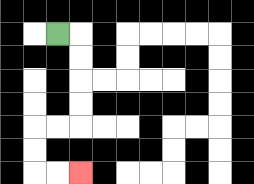{'start': '[2, 1]', 'end': '[3, 7]', 'path_directions': 'R,D,D,D,D,L,L,D,D,R,R', 'path_coordinates': '[[2, 1], [3, 1], [3, 2], [3, 3], [3, 4], [3, 5], [2, 5], [1, 5], [1, 6], [1, 7], [2, 7], [3, 7]]'}